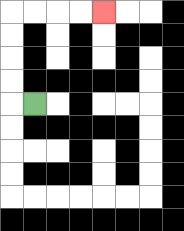{'start': '[1, 4]', 'end': '[4, 0]', 'path_directions': 'L,U,U,U,U,R,R,R,R', 'path_coordinates': '[[1, 4], [0, 4], [0, 3], [0, 2], [0, 1], [0, 0], [1, 0], [2, 0], [3, 0], [4, 0]]'}